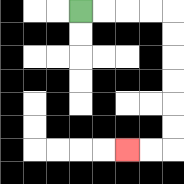{'start': '[3, 0]', 'end': '[5, 6]', 'path_directions': 'R,R,R,R,D,D,D,D,D,D,L,L', 'path_coordinates': '[[3, 0], [4, 0], [5, 0], [6, 0], [7, 0], [7, 1], [7, 2], [7, 3], [7, 4], [7, 5], [7, 6], [6, 6], [5, 6]]'}